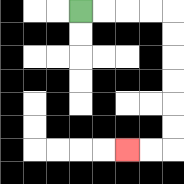{'start': '[3, 0]', 'end': '[5, 6]', 'path_directions': 'R,R,R,R,D,D,D,D,D,D,L,L', 'path_coordinates': '[[3, 0], [4, 0], [5, 0], [6, 0], [7, 0], [7, 1], [7, 2], [7, 3], [7, 4], [7, 5], [7, 6], [6, 6], [5, 6]]'}